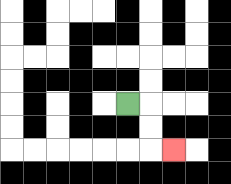{'start': '[5, 4]', 'end': '[7, 6]', 'path_directions': 'R,D,D,R', 'path_coordinates': '[[5, 4], [6, 4], [6, 5], [6, 6], [7, 6]]'}